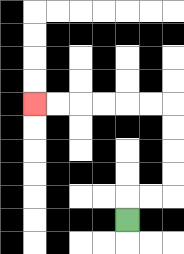{'start': '[5, 9]', 'end': '[1, 4]', 'path_directions': 'U,R,R,U,U,U,U,L,L,L,L,L,L', 'path_coordinates': '[[5, 9], [5, 8], [6, 8], [7, 8], [7, 7], [7, 6], [7, 5], [7, 4], [6, 4], [5, 4], [4, 4], [3, 4], [2, 4], [1, 4]]'}